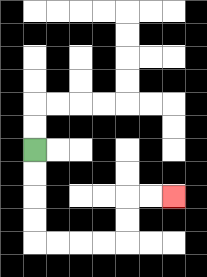{'start': '[1, 6]', 'end': '[7, 8]', 'path_directions': 'D,D,D,D,R,R,R,R,U,U,R,R', 'path_coordinates': '[[1, 6], [1, 7], [1, 8], [1, 9], [1, 10], [2, 10], [3, 10], [4, 10], [5, 10], [5, 9], [5, 8], [6, 8], [7, 8]]'}